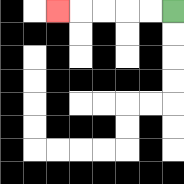{'start': '[7, 0]', 'end': '[2, 0]', 'path_directions': 'L,L,L,L,L', 'path_coordinates': '[[7, 0], [6, 0], [5, 0], [4, 0], [3, 0], [2, 0]]'}